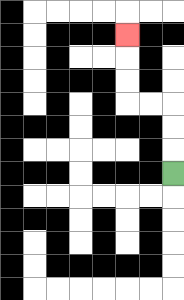{'start': '[7, 7]', 'end': '[5, 1]', 'path_directions': 'U,U,U,L,L,U,U,U', 'path_coordinates': '[[7, 7], [7, 6], [7, 5], [7, 4], [6, 4], [5, 4], [5, 3], [5, 2], [5, 1]]'}